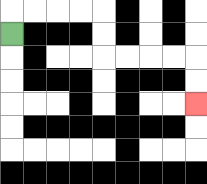{'start': '[0, 1]', 'end': '[8, 4]', 'path_directions': 'U,R,R,R,R,D,D,R,R,R,R,D,D', 'path_coordinates': '[[0, 1], [0, 0], [1, 0], [2, 0], [3, 0], [4, 0], [4, 1], [4, 2], [5, 2], [6, 2], [7, 2], [8, 2], [8, 3], [8, 4]]'}